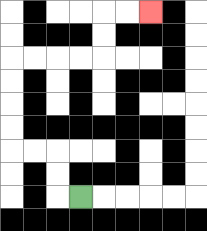{'start': '[3, 8]', 'end': '[6, 0]', 'path_directions': 'L,U,U,L,L,U,U,U,U,R,R,R,R,U,U,R,R', 'path_coordinates': '[[3, 8], [2, 8], [2, 7], [2, 6], [1, 6], [0, 6], [0, 5], [0, 4], [0, 3], [0, 2], [1, 2], [2, 2], [3, 2], [4, 2], [4, 1], [4, 0], [5, 0], [6, 0]]'}